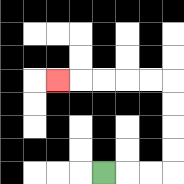{'start': '[4, 7]', 'end': '[2, 3]', 'path_directions': 'R,R,R,U,U,U,U,L,L,L,L,L', 'path_coordinates': '[[4, 7], [5, 7], [6, 7], [7, 7], [7, 6], [7, 5], [7, 4], [7, 3], [6, 3], [5, 3], [4, 3], [3, 3], [2, 3]]'}